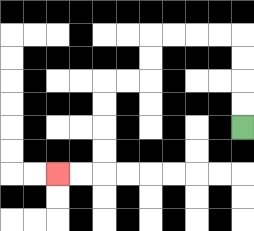{'start': '[10, 5]', 'end': '[2, 7]', 'path_directions': 'U,U,U,U,L,L,L,L,D,D,L,L,D,D,D,D,L,L', 'path_coordinates': '[[10, 5], [10, 4], [10, 3], [10, 2], [10, 1], [9, 1], [8, 1], [7, 1], [6, 1], [6, 2], [6, 3], [5, 3], [4, 3], [4, 4], [4, 5], [4, 6], [4, 7], [3, 7], [2, 7]]'}